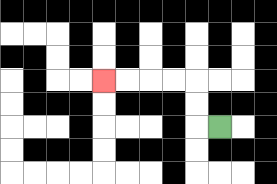{'start': '[9, 5]', 'end': '[4, 3]', 'path_directions': 'L,U,U,L,L,L,L', 'path_coordinates': '[[9, 5], [8, 5], [8, 4], [8, 3], [7, 3], [6, 3], [5, 3], [4, 3]]'}